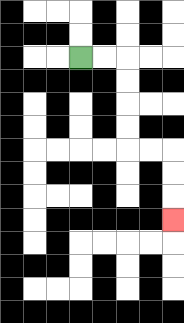{'start': '[3, 2]', 'end': '[7, 9]', 'path_directions': 'R,R,D,D,D,D,R,R,D,D,D', 'path_coordinates': '[[3, 2], [4, 2], [5, 2], [5, 3], [5, 4], [5, 5], [5, 6], [6, 6], [7, 6], [7, 7], [7, 8], [7, 9]]'}